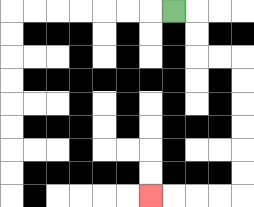{'start': '[7, 0]', 'end': '[6, 8]', 'path_directions': 'R,D,D,R,R,D,D,D,D,D,D,L,L,L,L', 'path_coordinates': '[[7, 0], [8, 0], [8, 1], [8, 2], [9, 2], [10, 2], [10, 3], [10, 4], [10, 5], [10, 6], [10, 7], [10, 8], [9, 8], [8, 8], [7, 8], [6, 8]]'}